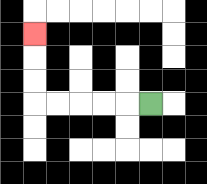{'start': '[6, 4]', 'end': '[1, 1]', 'path_directions': 'L,L,L,L,L,U,U,U', 'path_coordinates': '[[6, 4], [5, 4], [4, 4], [3, 4], [2, 4], [1, 4], [1, 3], [1, 2], [1, 1]]'}